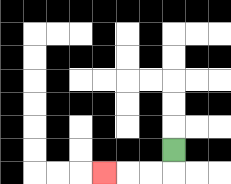{'start': '[7, 6]', 'end': '[4, 7]', 'path_directions': 'D,L,L,L', 'path_coordinates': '[[7, 6], [7, 7], [6, 7], [5, 7], [4, 7]]'}